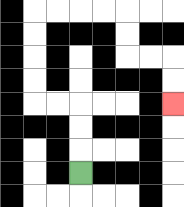{'start': '[3, 7]', 'end': '[7, 4]', 'path_directions': 'U,U,U,L,L,U,U,U,U,R,R,R,R,D,D,R,R,D,D', 'path_coordinates': '[[3, 7], [3, 6], [3, 5], [3, 4], [2, 4], [1, 4], [1, 3], [1, 2], [1, 1], [1, 0], [2, 0], [3, 0], [4, 0], [5, 0], [5, 1], [5, 2], [6, 2], [7, 2], [7, 3], [7, 4]]'}